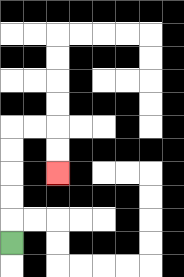{'start': '[0, 10]', 'end': '[2, 7]', 'path_directions': 'U,U,U,U,U,R,R,D,D', 'path_coordinates': '[[0, 10], [0, 9], [0, 8], [0, 7], [0, 6], [0, 5], [1, 5], [2, 5], [2, 6], [2, 7]]'}